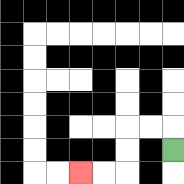{'start': '[7, 6]', 'end': '[3, 7]', 'path_directions': 'U,L,L,D,D,L,L', 'path_coordinates': '[[7, 6], [7, 5], [6, 5], [5, 5], [5, 6], [5, 7], [4, 7], [3, 7]]'}